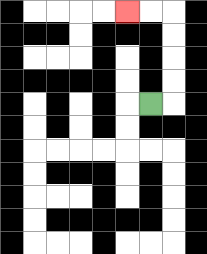{'start': '[6, 4]', 'end': '[5, 0]', 'path_directions': 'R,U,U,U,U,L,L', 'path_coordinates': '[[6, 4], [7, 4], [7, 3], [7, 2], [7, 1], [7, 0], [6, 0], [5, 0]]'}